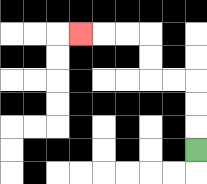{'start': '[8, 6]', 'end': '[3, 1]', 'path_directions': 'U,U,U,L,L,U,U,L,L,L', 'path_coordinates': '[[8, 6], [8, 5], [8, 4], [8, 3], [7, 3], [6, 3], [6, 2], [6, 1], [5, 1], [4, 1], [3, 1]]'}